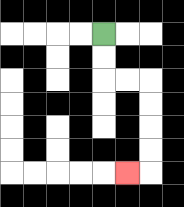{'start': '[4, 1]', 'end': '[5, 7]', 'path_directions': 'D,D,R,R,D,D,D,D,L', 'path_coordinates': '[[4, 1], [4, 2], [4, 3], [5, 3], [6, 3], [6, 4], [6, 5], [6, 6], [6, 7], [5, 7]]'}